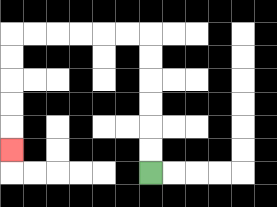{'start': '[6, 7]', 'end': '[0, 6]', 'path_directions': 'U,U,U,U,U,U,L,L,L,L,L,L,D,D,D,D,D', 'path_coordinates': '[[6, 7], [6, 6], [6, 5], [6, 4], [6, 3], [6, 2], [6, 1], [5, 1], [4, 1], [3, 1], [2, 1], [1, 1], [0, 1], [0, 2], [0, 3], [0, 4], [0, 5], [0, 6]]'}